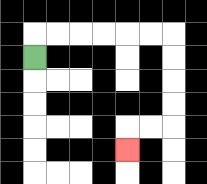{'start': '[1, 2]', 'end': '[5, 6]', 'path_directions': 'U,R,R,R,R,R,R,D,D,D,D,L,L,D', 'path_coordinates': '[[1, 2], [1, 1], [2, 1], [3, 1], [4, 1], [5, 1], [6, 1], [7, 1], [7, 2], [7, 3], [7, 4], [7, 5], [6, 5], [5, 5], [5, 6]]'}